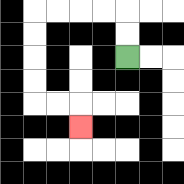{'start': '[5, 2]', 'end': '[3, 5]', 'path_directions': 'U,U,L,L,L,L,D,D,D,D,R,R,D', 'path_coordinates': '[[5, 2], [5, 1], [5, 0], [4, 0], [3, 0], [2, 0], [1, 0], [1, 1], [1, 2], [1, 3], [1, 4], [2, 4], [3, 4], [3, 5]]'}